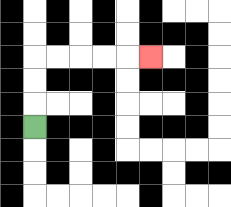{'start': '[1, 5]', 'end': '[6, 2]', 'path_directions': 'U,U,U,R,R,R,R,R', 'path_coordinates': '[[1, 5], [1, 4], [1, 3], [1, 2], [2, 2], [3, 2], [4, 2], [5, 2], [6, 2]]'}